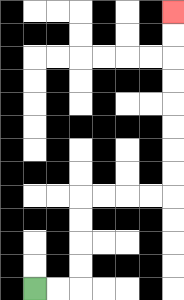{'start': '[1, 12]', 'end': '[7, 0]', 'path_directions': 'R,R,U,U,U,U,R,R,R,R,U,U,U,U,U,U,U,U', 'path_coordinates': '[[1, 12], [2, 12], [3, 12], [3, 11], [3, 10], [3, 9], [3, 8], [4, 8], [5, 8], [6, 8], [7, 8], [7, 7], [7, 6], [7, 5], [7, 4], [7, 3], [7, 2], [7, 1], [7, 0]]'}